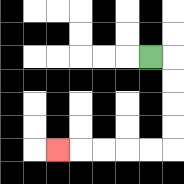{'start': '[6, 2]', 'end': '[2, 6]', 'path_directions': 'R,D,D,D,D,L,L,L,L,L', 'path_coordinates': '[[6, 2], [7, 2], [7, 3], [7, 4], [7, 5], [7, 6], [6, 6], [5, 6], [4, 6], [3, 6], [2, 6]]'}